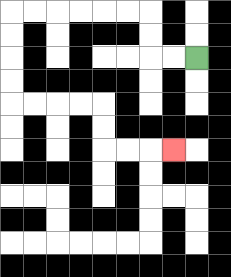{'start': '[8, 2]', 'end': '[7, 6]', 'path_directions': 'L,L,U,U,L,L,L,L,L,L,D,D,D,D,R,R,R,R,D,D,R,R,R', 'path_coordinates': '[[8, 2], [7, 2], [6, 2], [6, 1], [6, 0], [5, 0], [4, 0], [3, 0], [2, 0], [1, 0], [0, 0], [0, 1], [0, 2], [0, 3], [0, 4], [1, 4], [2, 4], [3, 4], [4, 4], [4, 5], [4, 6], [5, 6], [6, 6], [7, 6]]'}